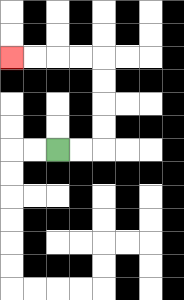{'start': '[2, 6]', 'end': '[0, 2]', 'path_directions': 'R,R,U,U,U,U,L,L,L,L', 'path_coordinates': '[[2, 6], [3, 6], [4, 6], [4, 5], [4, 4], [4, 3], [4, 2], [3, 2], [2, 2], [1, 2], [0, 2]]'}